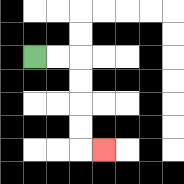{'start': '[1, 2]', 'end': '[4, 6]', 'path_directions': 'R,R,D,D,D,D,R', 'path_coordinates': '[[1, 2], [2, 2], [3, 2], [3, 3], [3, 4], [3, 5], [3, 6], [4, 6]]'}